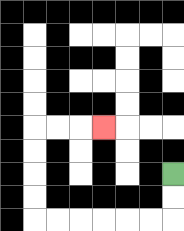{'start': '[7, 7]', 'end': '[4, 5]', 'path_directions': 'D,D,L,L,L,L,L,L,U,U,U,U,R,R,R', 'path_coordinates': '[[7, 7], [7, 8], [7, 9], [6, 9], [5, 9], [4, 9], [3, 9], [2, 9], [1, 9], [1, 8], [1, 7], [1, 6], [1, 5], [2, 5], [3, 5], [4, 5]]'}